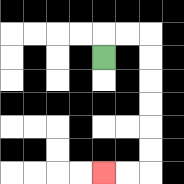{'start': '[4, 2]', 'end': '[4, 7]', 'path_directions': 'U,R,R,D,D,D,D,D,D,L,L', 'path_coordinates': '[[4, 2], [4, 1], [5, 1], [6, 1], [6, 2], [6, 3], [6, 4], [6, 5], [6, 6], [6, 7], [5, 7], [4, 7]]'}